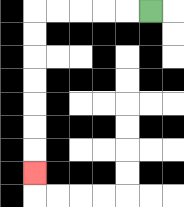{'start': '[6, 0]', 'end': '[1, 7]', 'path_directions': 'L,L,L,L,L,D,D,D,D,D,D,D', 'path_coordinates': '[[6, 0], [5, 0], [4, 0], [3, 0], [2, 0], [1, 0], [1, 1], [1, 2], [1, 3], [1, 4], [1, 5], [1, 6], [1, 7]]'}